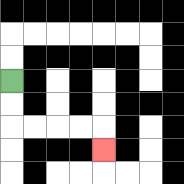{'start': '[0, 3]', 'end': '[4, 6]', 'path_directions': 'D,D,R,R,R,R,D', 'path_coordinates': '[[0, 3], [0, 4], [0, 5], [1, 5], [2, 5], [3, 5], [4, 5], [4, 6]]'}